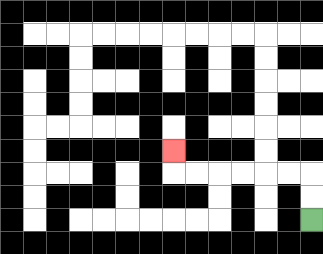{'start': '[13, 9]', 'end': '[7, 6]', 'path_directions': 'U,U,L,L,L,L,L,L,U', 'path_coordinates': '[[13, 9], [13, 8], [13, 7], [12, 7], [11, 7], [10, 7], [9, 7], [8, 7], [7, 7], [7, 6]]'}